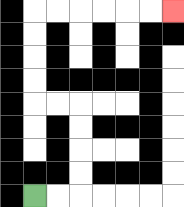{'start': '[1, 8]', 'end': '[7, 0]', 'path_directions': 'R,R,U,U,U,U,L,L,U,U,U,U,R,R,R,R,R,R', 'path_coordinates': '[[1, 8], [2, 8], [3, 8], [3, 7], [3, 6], [3, 5], [3, 4], [2, 4], [1, 4], [1, 3], [1, 2], [1, 1], [1, 0], [2, 0], [3, 0], [4, 0], [5, 0], [6, 0], [7, 0]]'}